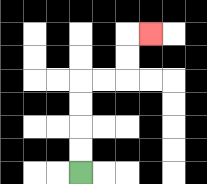{'start': '[3, 7]', 'end': '[6, 1]', 'path_directions': 'U,U,U,U,R,R,U,U,R', 'path_coordinates': '[[3, 7], [3, 6], [3, 5], [3, 4], [3, 3], [4, 3], [5, 3], [5, 2], [5, 1], [6, 1]]'}